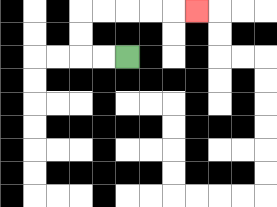{'start': '[5, 2]', 'end': '[8, 0]', 'path_directions': 'L,L,U,U,R,R,R,R,R', 'path_coordinates': '[[5, 2], [4, 2], [3, 2], [3, 1], [3, 0], [4, 0], [5, 0], [6, 0], [7, 0], [8, 0]]'}